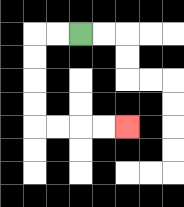{'start': '[3, 1]', 'end': '[5, 5]', 'path_directions': 'L,L,D,D,D,D,R,R,R,R', 'path_coordinates': '[[3, 1], [2, 1], [1, 1], [1, 2], [1, 3], [1, 4], [1, 5], [2, 5], [3, 5], [4, 5], [5, 5]]'}